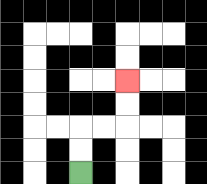{'start': '[3, 7]', 'end': '[5, 3]', 'path_directions': 'U,U,R,R,U,U', 'path_coordinates': '[[3, 7], [3, 6], [3, 5], [4, 5], [5, 5], [5, 4], [5, 3]]'}